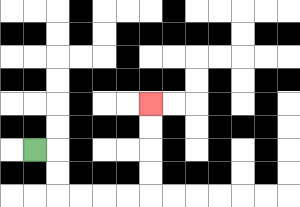{'start': '[1, 6]', 'end': '[6, 4]', 'path_directions': 'R,D,D,R,R,R,R,U,U,U,U', 'path_coordinates': '[[1, 6], [2, 6], [2, 7], [2, 8], [3, 8], [4, 8], [5, 8], [6, 8], [6, 7], [6, 6], [6, 5], [6, 4]]'}